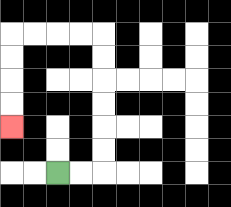{'start': '[2, 7]', 'end': '[0, 5]', 'path_directions': 'R,R,U,U,U,U,U,U,L,L,L,L,D,D,D,D', 'path_coordinates': '[[2, 7], [3, 7], [4, 7], [4, 6], [4, 5], [4, 4], [4, 3], [4, 2], [4, 1], [3, 1], [2, 1], [1, 1], [0, 1], [0, 2], [0, 3], [0, 4], [0, 5]]'}